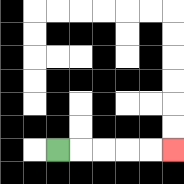{'start': '[2, 6]', 'end': '[7, 6]', 'path_directions': 'R,R,R,R,R', 'path_coordinates': '[[2, 6], [3, 6], [4, 6], [5, 6], [6, 6], [7, 6]]'}